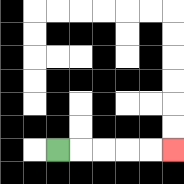{'start': '[2, 6]', 'end': '[7, 6]', 'path_directions': 'R,R,R,R,R', 'path_coordinates': '[[2, 6], [3, 6], [4, 6], [5, 6], [6, 6], [7, 6]]'}